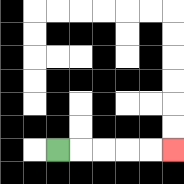{'start': '[2, 6]', 'end': '[7, 6]', 'path_directions': 'R,R,R,R,R', 'path_coordinates': '[[2, 6], [3, 6], [4, 6], [5, 6], [6, 6], [7, 6]]'}